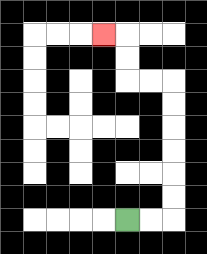{'start': '[5, 9]', 'end': '[4, 1]', 'path_directions': 'R,R,U,U,U,U,U,U,L,L,U,U,L', 'path_coordinates': '[[5, 9], [6, 9], [7, 9], [7, 8], [7, 7], [7, 6], [7, 5], [7, 4], [7, 3], [6, 3], [5, 3], [5, 2], [5, 1], [4, 1]]'}